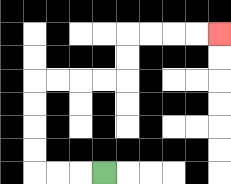{'start': '[4, 7]', 'end': '[9, 1]', 'path_directions': 'L,L,L,U,U,U,U,R,R,R,R,U,U,R,R,R,R', 'path_coordinates': '[[4, 7], [3, 7], [2, 7], [1, 7], [1, 6], [1, 5], [1, 4], [1, 3], [2, 3], [3, 3], [4, 3], [5, 3], [5, 2], [5, 1], [6, 1], [7, 1], [8, 1], [9, 1]]'}